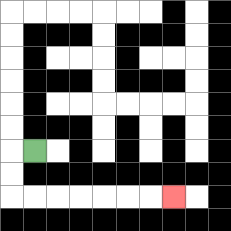{'start': '[1, 6]', 'end': '[7, 8]', 'path_directions': 'L,D,D,R,R,R,R,R,R,R', 'path_coordinates': '[[1, 6], [0, 6], [0, 7], [0, 8], [1, 8], [2, 8], [3, 8], [4, 8], [5, 8], [6, 8], [7, 8]]'}